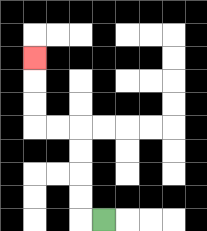{'start': '[4, 9]', 'end': '[1, 2]', 'path_directions': 'L,U,U,U,U,L,L,U,U,U', 'path_coordinates': '[[4, 9], [3, 9], [3, 8], [3, 7], [3, 6], [3, 5], [2, 5], [1, 5], [1, 4], [1, 3], [1, 2]]'}